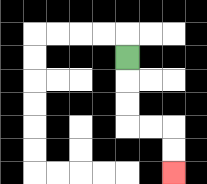{'start': '[5, 2]', 'end': '[7, 7]', 'path_directions': 'D,D,D,R,R,D,D', 'path_coordinates': '[[5, 2], [5, 3], [5, 4], [5, 5], [6, 5], [7, 5], [7, 6], [7, 7]]'}